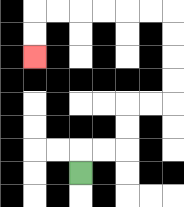{'start': '[3, 7]', 'end': '[1, 2]', 'path_directions': 'U,R,R,U,U,R,R,U,U,U,U,L,L,L,L,L,L,D,D', 'path_coordinates': '[[3, 7], [3, 6], [4, 6], [5, 6], [5, 5], [5, 4], [6, 4], [7, 4], [7, 3], [7, 2], [7, 1], [7, 0], [6, 0], [5, 0], [4, 0], [3, 0], [2, 0], [1, 0], [1, 1], [1, 2]]'}